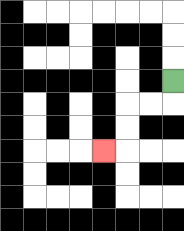{'start': '[7, 3]', 'end': '[4, 6]', 'path_directions': 'D,L,L,D,D,L', 'path_coordinates': '[[7, 3], [7, 4], [6, 4], [5, 4], [5, 5], [5, 6], [4, 6]]'}